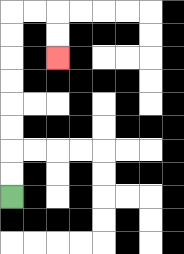{'start': '[0, 8]', 'end': '[2, 2]', 'path_directions': 'U,U,U,U,U,U,U,U,R,R,D,D', 'path_coordinates': '[[0, 8], [0, 7], [0, 6], [0, 5], [0, 4], [0, 3], [0, 2], [0, 1], [0, 0], [1, 0], [2, 0], [2, 1], [2, 2]]'}